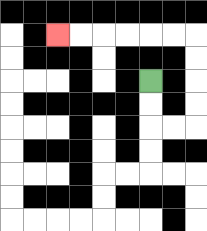{'start': '[6, 3]', 'end': '[2, 1]', 'path_directions': 'D,D,R,R,U,U,U,U,L,L,L,L,L,L', 'path_coordinates': '[[6, 3], [6, 4], [6, 5], [7, 5], [8, 5], [8, 4], [8, 3], [8, 2], [8, 1], [7, 1], [6, 1], [5, 1], [4, 1], [3, 1], [2, 1]]'}